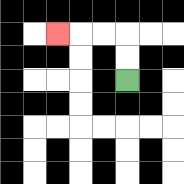{'start': '[5, 3]', 'end': '[2, 1]', 'path_directions': 'U,U,L,L,L', 'path_coordinates': '[[5, 3], [5, 2], [5, 1], [4, 1], [3, 1], [2, 1]]'}